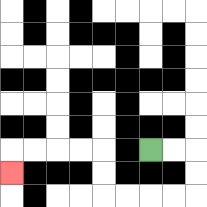{'start': '[6, 6]', 'end': '[0, 7]', 'path_directions': 'R,R,D,D,L,L,L,L,U,U,L,L,L,L,D', 'path_coordinates': '[[6, 6], [7, 6], [8, 6], [8, 7], [8, 8], [7, 8], [6, 8], [5, 8], [4, 8], [4, 7], [4, 6], [3, 6], [2, 6], [1, 6], [0, 6], [0, 7]]'}